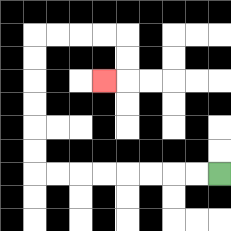{'start': '[9, 7]', 'end': '[4, 3]', 'path_directions': 'L,L,L,L,L,L,L,L,U,U,U,U,U,U,R,R,R,R,D,D,L', 'path_coordinates': '[[9, 7], [8, 7], [7, 7], [6, 7], [5, 7], [4, 7], [3, 7], [2, 7], [1, 7], [1, 6], [1, 5], [1, 4], [1, 3], [1, 2], [1, 1], [2, 1], [3, 1], [4, 1], [5, 1], [5, 2], [5, 3], [4, 3]]'}